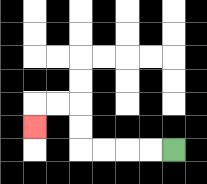{'start': '[7, 6]', 'end': '[1, 5]', 'path_directions': 'L,L,L,L,U,U,L,L,D', 'path_coordinates': '[[7, 6], [6, 6], [5, 6], [4, 6], [3, 6], [3, 5], [3, 4], [2, 4], [1, 4], [1, 5]]'}